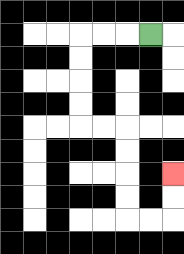{'start': '[6, 1]', 'end': '[7, 7]', 'path_directions': 'L,L,L,D,D,D,D,R,R,D,D,D,D,R,R,U,U', 'path_coordinates': '[[6, 1], [5, 1], [4, 1], [3, 1], [3, 2], [3, 3], [3, 4], [3, 5], [4, 5], [5, 5], [5, 6], [5, 7], [5, 8], [5, 9], [6, 9], [7, 9], [7, 8], [7, 7]]'}